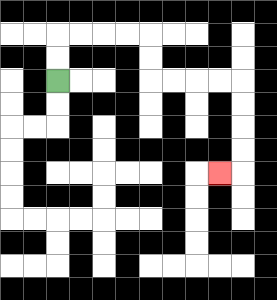{'start': '[2, 3]', 'end': '[9, 7]', 'path_directions': 'U,U,R,R,R,R,D,D,R,R,R,R,D,D,D,D,L', 'path_coordinates': '[[2, 3], [2, 2], [2, 1], [3, 1], [4, 1], [5, 1], [6, 1], [6, 2], [6, 3], [7, 3], [8, 3], [9, 3], [10, 3], [10, 4], [10, 5], [10, 6], [10, 7], [9, 7]]'}